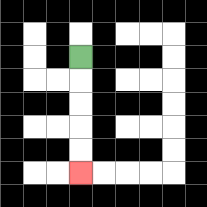{'start': '[3, 2]', 'end': '[3, 7]', 'path_directions': 'D,D,D,D,D', 'path_coordinates': '[[3, 2], [3, 3], [3, 4], [3, 5], [3, 6], [3, 7]]'}